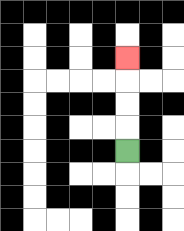{'start': '[5, 6]', 'end': '[5, 2]', 'path_directions': 'U,U,U,U', 'path_coordinates': '[[5, 6], [5, 5], [5, 4], [5, 3], [5, 2]]'}